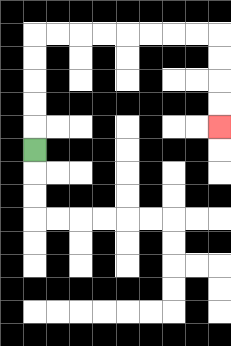{'start': '[1, 6]', 'end': '[9, 5]', 'path_directions': 'U,U,U,U,U,R,R,R,R,R,R,R,R,D,D,D,D', 'path_coordinates': '[[1, 6], [1, 5], [1, 4], [1, 3], [1, 2], [1, 1], [2, 1], [3, 1], [4, 1], [5, 1], [6, 1], [7, 1], [8, 1], [9, 1], [9, 2], [9, 3], [9, 4], [9, 5]]'}